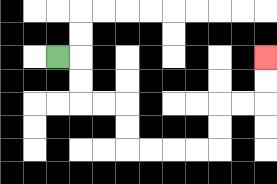{'start': '[2, 2]', 'end': '[11, 2]', 'path_directions': 'R,D,D,R,R,D,D,R,R,R,R,U,U,R,R,U,U', 'path_coordinates': '[[2, 2], [3, 2], [3, 3], [3, 4], [4, 4], [5, 4], [5, 5], [5, 6], [6, 6], [7, 6], [8, 6], [9, 6], [9, 5], [9, 4], [10, 4], [11, 4], [11, 3], [11, 2]]'}